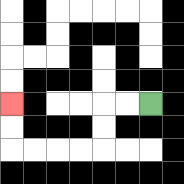{'start': '[6, 4]', 'end': '[0, 4]', 'path_directions': 'L,L,D,D,L,L,L,L,U,U', 'path_coordinates': '[[6, 4], [5, 4], [4, 4], [4, 5], [4, 6], [3, 6], [2, 6], [1, 6], [0, 6], [0, 5], [0, 4]]'}